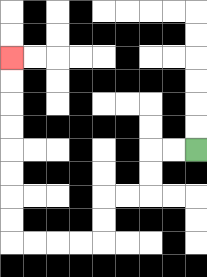{'start': '[8, 6]', 'end': '[0, 2]', 'path_directions': 'L,L,D,D,L,L,D,D,L,L,L,L,U,U,U,U,U,U,U,U', 'path_coordinates': '[[8, 6], [7, 6], [6, 6], [6, 7], [6, 8], [5, 8], [4, 8], [4, 9], [4, 10], [3, 10], [2, 10], [1, 10], [0, 10], [0, 9], [0, 8], [0, 7], [0, 6], [0, 5], [0, 4], [0, 3], [0, 2]]'}